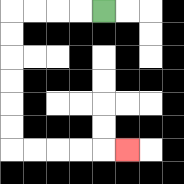{'start': '[4, 0]', 'end': '[5, 6]', 'path_directions': 'L,L,L,L,D,D,D,D,D,D,R,R,R,R,R', 'path_coordinates': '[[4, 0], [3, 0], [2, 0], [1, 0], [0, 0], [0, 1], [0, 2], [0, 3], [0, 4], [0, 5], [0, 6], [1, 6], [2, 6], [3, 6], [4, 6], [5, 6]]'}